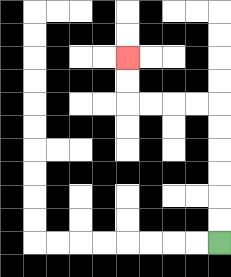{'start': '[9, 10]', 'end': '[5, 2]', 'path_directions': 'U,U,U,U,U,U,L,L,L,L,U,U', 'path_coordinates': '[[9, 10], [9, 9], [9, 8], [9, 7], [9, 6], [9, 5], [9, 4], [8, 4], [7, 4], [6, 4], [5, 4], [5, 3], [5, 2]]'}